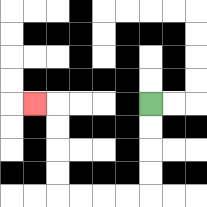{'start': '[6, 4]', 'end': '[1, 4]', 'path_directions': 'D,D,D,D,L,L,L,L,U,U,U,U,L', 'path_coordinates': '[[6, 4], [6, 5], [6, 6], [6, 7], [6, 8], [5, 8], [4, 8], [3, 8], [2, 8], [2, 7], [2, 6], [2, 5], [2, 4], [1, 4]]'}